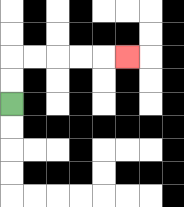{'start': '[0, 4]', 'end': '[5, 2]', 'path_directions': 'U,U,R,R,R,R,R', 'path_coordinates': '[[0, 4], [0, 3], [0, 2], [1, 2], [2, 2], [3, 2], [4, 2], [5, 2]]'}